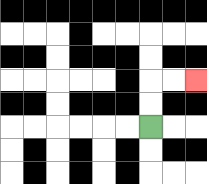{'start': '[6, 5]', 'end': '[8, 3]', 'path_directions': 'U,U,R,R', 'path_coordinates': '[[6, 5], [6, 4], [6, 3], [7, 3], [8, 3]]'}